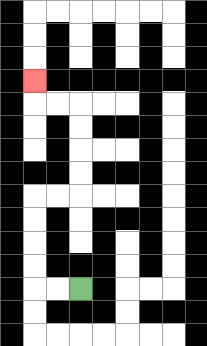{'start': '[3, 12]', 'end': '[1, 3]', 'path_directions': 'L,L,U,U,U,U,R,R,U,U,U,U,L,L,U', 'path_coordinates': '[[3, 12], [2, 12], [1, 12], [1, 11], [1, 10], [1, 9], [1, 8], [2, 8], [3, 8], [3, 7], [3, 6], [3, 5], [3, 4], [2, 4], [1, 4], [1, 3]]'}